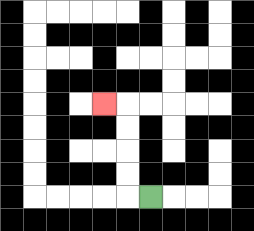{'start': '[6, 8]', 'end': '[4, 4]', 'path_directions': 'L,U,U,U,U,L', 'path_coordinates': '[[6, 8], [5, 8], [5, 7], [5, 6], [5, 5], [5, 4], [4, 4]]'}